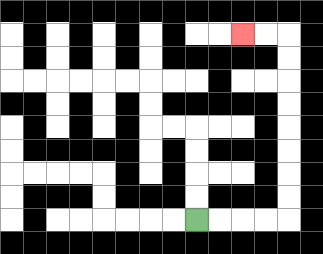{'start': '[8, 9]', 'end': '[10, 1]', 'path_directions': 'R,R,R,R,U,U,U,U,U,U,U,U,L,L', 'path_coordinates': '[[8, 9], [9, 9], [10, 9], [11, 9], [12, 9], [12, 8], [12, 7], [12, 6], [12, 5], [12, 4], [12, 3], [12, 2], [12, 1], [11, 1], [10, 1]]'}